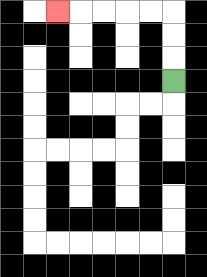{'start': '[7, 3]', 'end': '[2, 0]', 'path_directions': 'U,U,U,L,L,L,L,L', 'path_coordinates': '[[7, 3], [7, 2], [7, 1], [7, 0], [6, 0], [5, 0], [4, 0], [3, 0], [2, 0]]'}